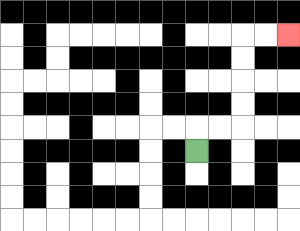{'start': '[8, 6]', 'end': '[12, 1]', 'path_directions': 'U,R,R,U,U,U,U,R,R', 'path_coordinates': '[[8, 6], [8, 5], [9, 5], [10, 5], [10, 4], [10, 3], [10, 2], [10, 1], [11, 1], [12, 1]]'}